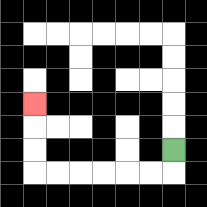{'start': '[7, 6]', 'end': '[1, 4]', 'path_directions': 'D,L,L,L,L,L,L,U,U,U', 'path_coordinates': '[[7, 6], [7, 7], [6, 7], [5, 7], [4, 7], [3, 7], [2, 7], [1, 7], [1, 6], [1, 5], [1, 4]]'}